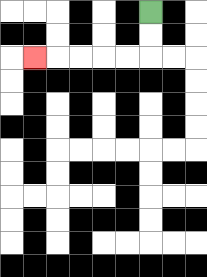{'start': '[6, 0]', 'end': '[1, 2]', 'path_directions': 'D,D,L,L,L,L,L', 'path_coordinates': '[[6, 0], [6, 1], [6, 2], [5, 2], [4, 2], [3, 2], [2, 2], [1, 2]]'}